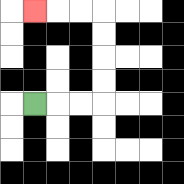{'start': '[1, 4]', 'end': '[1, 0]', 'path_directions': 'R,R,R,U,U,U,U,L,L,L', 'path_coordinates': '[[1, 4], [2, 4], [3, 4], [4, 4], [4, 3], [4, 2], [4, 1], [4, 0], [3, 0], [2, 0], [1, 0]]'}